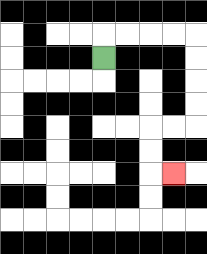{'start': '[4, 2]', 'end': '[7, 7]', 'path_directions': 'U,R,R,R,R,D,D,D,D,L,L,D,D,R', 'path_coordinates': '[[4, 2], [4, 1], [5, 1], [6, 1], [7, 1], [8, 1], [8, 2], [8, 3], [8, 4], [8, 5], [7, 5], [6, 5], [6, 6], [6, 7], [7, 7]]'}